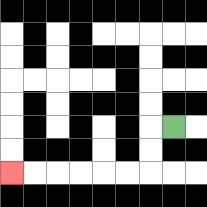{'start': '[7, 5]', 'end': '[0, 7]', 'path_directions': 'L,D,D,L,L,L,L,L,L', 'path_coordinates': '[[7, 5], [6, 5], [6, 6], [6, 7], [5, 7], [4, 7], [3, 7], [2, 7], [1, 7], [0, 7]]'}